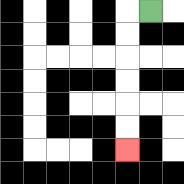{'start': '[6, 0]', 'end': '[5, 6]', 'path_directions': 'L,D,D,D,D,D,D', 'path_coordinates': '[[6, 0], [5, 0], [5, 1], [5, 2], [5, 3], [5, 4], [5, 5], [5, 6]]'}